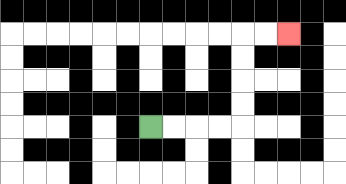{'start': '[6, 5]', 'end': '[12, 1]', 'path_directions': 'R,R,R,R,U,U,U,U,R,R', 'path_coordinates': '[[6, 5], [7, 5], [8, 5], [9, 5], [10, 5], [10, 4], [10, 3], [10, 2], [10, 1], [11, 1], [12, 1]]'}